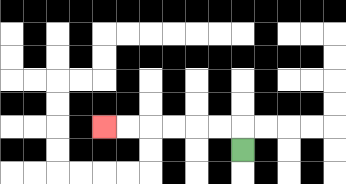{'start': '[10, 6]', 'end': '[4, 5]', 'path_directions': 'U,L,L,L,L,L,L', 'path_coordinates': '[[10, 6], [10, 5], [9, 5], [8, 5], [7, 5], [6, 5], [5, 5], [4, 5]]'}